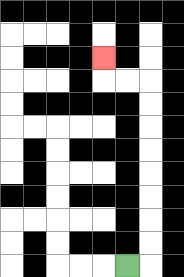{'start': '[5, 11]', 'end': '[4, 2]', 'path_directions': 'R,U,U,U,U,U,U,U,U,L,L,U', 'path_coordinates': '[[5, 11], [6, 11], [6, 10], [6, 9], [6, 8], [6, 7], [6, 6], [6, 5], [6, 4], [6, 3], [5, 3], [4, 3], [4, 2]]'}